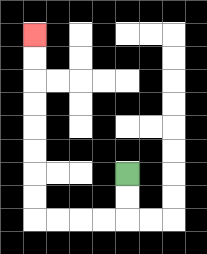{'start': '[5, 7]', 'end': '[1, 1]', 'path_directions': 'D,D,L,L,L,L,U,U,U,U,U,U,U,U', 'path_coordinates': '[[5, 7], [5, 8], [5, 9], [4, 9], [3, 9], [2, 9], [1, 9], [1, 8], [1, 7], [1, 6], [1, 5], [1, 4], [1, 3], [1, 2], [1, 1]]'}